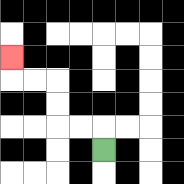{'start': '[4, 6]', 'end': '[0, 2]', 'path_directions': 'U,L,L,U,U,L,L,U', 'path_coordinates': '[[4, 6], [4, 5], [3, 5], [2, 5], [2, 4], [2, 3], [1, 3], [0, 3], [0, 2]]'}